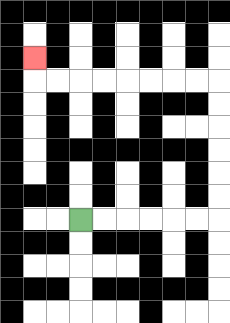{'start': '[3, 9]', 'end': '[1, 2]', 'path_directions': 'R,R,R,R,R,R,U,U,U,U,U,U,L,L,L,L,L,L,L,L,U', 'path_coordinates': '[[3, 9], [4, 9], [5, 9], [6, 9], [7, 9], [8, 9], [9, 9], [9, 8], [9, 7], [9, 6], [9, 5], [9, 4], [9, 3], [8, 3], [7, 3], [6, 3], [5, 3], [4, 3], [3, 3], [2, 3], [1, 3], [1, 2]]'}